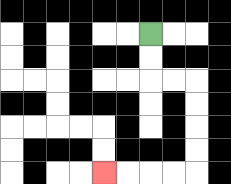{'start': '[6, 1]', 'end': '[4, 7]', 'path_directions': 'D,D,R,R,D,D,D,D,L,L,L,L', 'path_coordinates': '[[6, 1], [6, 2], [6, 3], [7, 3], [8, 3], [8, 4], [8, 5], [8, 6], [8, 7], [7, 7], [6, 7], [5, 7], [4, 7]]'}